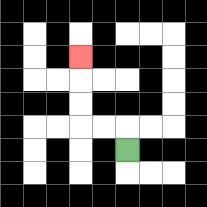{'start': '[5, 6]', 'end': '[3, 2]', 'path_directions': 'U,L,L,U,U,U', 'path_coordinates': '[[5, 6], [5, 5], [4, 5], [3, 5], [3, 4], [3, 3], [3, 2]]'}